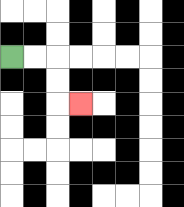{'start': '[0, 2]', 'end': '[3, 4]', 'path_directions': 'R,R,D,D,R', 'path_coordinates': '[[0, 2], [1, 2], [2, 2], [2, 3], [2, 4], [3, 4]]'}